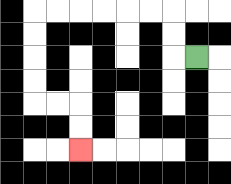{'start': '[8, 2]', 'end': '[3, 6]', 'path_directions': 'L,U,U,L,L,L,L,L,L,D,D,D,D,R,R,D,D', 'path_coordinates': '[[8, 2], [7, 2], [7, 1], [7, 0], [6, 0], [5, 0], [4, 0], [3, 0], [2, 0], [1, 0], [1, 1], [1, 2], [1, 3], [1, 4], [2, 4], [3, 4], [3, 5], [3, 6]]'}